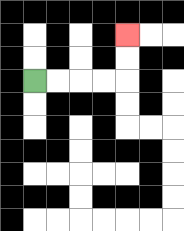{'start': '[1, 3]', 'end': '[5, 1]', 'path_directions': 'R,R,R,R,U,U', 'path_coordinates': '[[1, 3], [2, 3], [3, 3], [4, 3], [5, 3], [5, 2], [5, 1]]'}